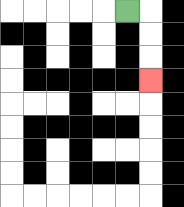{'start': '[5, 0]', 'end': '[6, 3]', 'path_directions': 'R,D,D,D', 'path_coordinates': '[[5, 0], [6, 0], [6, 1], [6, 2], [6, 3]]'}